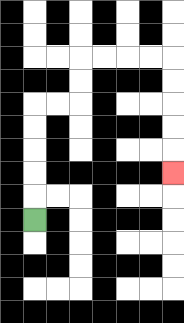{'start': '[1, 9]', 'end': '[7, 7]', 'path_directions': 'U,U,U,U,U,R,R,U,U,R,R,R,R,D,D,D,D,D', 'path_coordinates': '[[1, 9], [1, 8], [1, 7], [1, 6], [1, 5], [1, 4], [2, 4], [3, 4], [3, 3], [3, 2], [4, 2], [5, 2], [6, 2], [7, 2], [7, 3], [7, 4], [7, 5], [7, 6], [7, 7]]'}